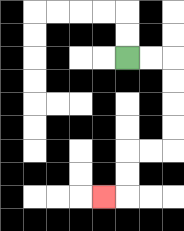{'start': '[5, 2]', 'end': '[4, 8]', 'path_directions': 'R,R,D,D,D,D,L,L,D,D,L', 'path_coordinates': '[[5, 2], [6, 2], [7, 2], [7, 3], [7, 4], [7, 5], [7, 6], [6, 6], [5, 6], [5, 7], [5, 8], [4, 8]]'}